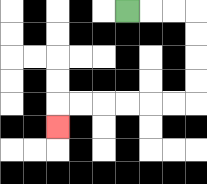{'start': '[5, 0]', 'end': '[2, 5]', 'path_directions': 'R,R,R,D,D,D,D,L,L,L,L,L,L,D', 'path_coordinates': '[[5, 0], [6, 0], [7, 0], [8, 0], [8, 1], [8, 2], [8, 3], [8, 4], [7, 4], [6, 4], [5, 4], [4, 4], [3, 4], [2, 4], [2, 5]]'}